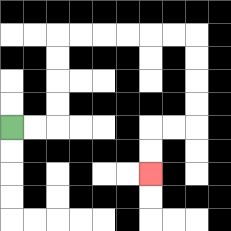{'start': '[0, 5]', 'end': '[6, 7]', 'path_directions': 'R,R,U,U,U,U,R,R,R,R,R,R,D,D,D,D,L,L,D,D', 'path_coordinates': '[[0, 5], [1, 5], [2, 5], [2, 4], [2, 3], [2, 2], [2, 1], [3, 1], [4, 1], [5, 1], [6, 1], [7, 1], [8, 1], [8, 2], [8, 3], [8, 4], [8, 5], [7, 5], [6, 5], [6, 6], [6, 7]]'}